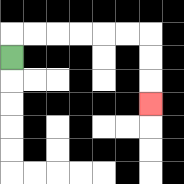{'start': '[0, 2]', 'end': '[6, 4]', 'path_directions': 'U,R,R,R,R,R,R,D,D,D', 'path_coordinates': '[[0, 2], [0, 1], [1, 1], [2, 1], [3, 1], [4, 1], [5, 1], [6, 1], [6, 2], [6, 3], [6, 4]]'}